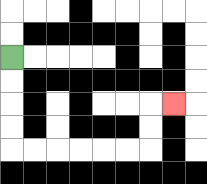{'start': '[0, 2]', 'end': '[7, 4]', 'path_directions': 'D,D,D,D,R,R,R,R,R,R,U,U,R', 'path_coordinates': '[[0, 2], [0, 3], [0, 4], [0, 5], [0, 6], [1, 6], [2, 6], [3, 6], [4, 6], [5, 6], [6, 6], [6, 5], [6, 4], [7, 4]]'}